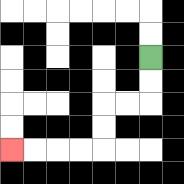{'start': '[6, 2]', 'end': '[0, 6]', 'path_directions': 'D,D,L,L,D,D,L,L,L,L', 'path_coordinates': '[[6, 2], [6, 3], [6, 4], [5, 4], [4, 4], [4, 5], [4, 6], [3, 6], [2, 6], [1, 6], [0, 6]]'}